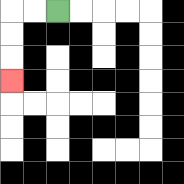{'start': '[2, 0]', 'end': '[0, 3]', 'path_directions': 'L,L,D,D,D', 'path_coordinates': '[[2, 0], [1, 0], [0, 0], [0, 1], [0, 2], [0, 3]]'}